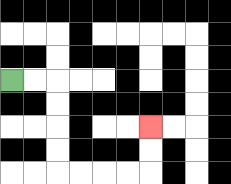{'start': '[0, 3]', 'end': '[6, 5]', 'path_directions': 'R,R,D,D,D,D,R,R,R,R,U,U', 'path_coordinates': '[[0, 3], [1, 3], [2, 3], [2, 4], [2, 5], [2, 6], [2, 7], [3, 7], [4, 7], [5, 7], [6, 7], [6, 6], [6, 5]]'}